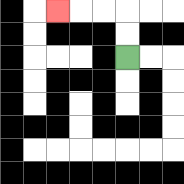{'start': '[5, 2]', 'end': '[2, 0]', 'path_directions': 'U,U,L,L,L', 'path_coordinates': '[[5, 2], [5, 1], [5, 0], [4, 0], [3, 0], [2, 0]]'}